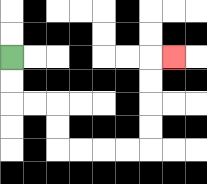{'start': '[0, 2]', 'end': '[7, 2]', 'path_directions': 'D,D,R,R,D,D,R,R,R,R,U,U,U,U,R', 'path_coordinates': '[[0, 2], [0, 3], [0, 4], [1, 4], [2, 4], [2, 5], [2, 6], [3, 6], [4, 6], [5, 6], [6, 6], [6, 5], [6, 4], [6, 3], [6, 2], [7, 2]]'}